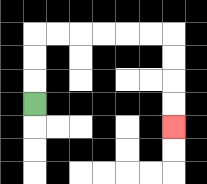{'start': '[1, 4]', 'end': '[7, 5]', 'path_directions': 'U,U,U,R,R,R,R,R,R,D,D,D,D', 'path_coordinates': '[[1, 4], [1, 3], [1, 2], [1, 1], [2, 1], [3, 1], [4, 1], [5, 1], [6, 1], [7, 1], [7, 2], [7, 3], [7, 4], [7, 5]]'}